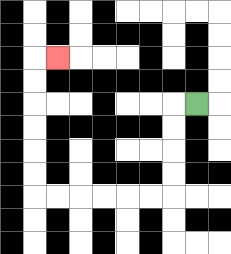{'start': '[8, 4]', 'end': '[2, 2]', 'path_directions': 'L,D,D,D,D,L,L,L,L,L,L,U,U,U,U,U,U,R', 'path_coordinates': '[[8, 4], [7, 4], [7, 5], [7, 6], [7, 7], [7, 8], [6, 8], [5, 8], [4, 8], [3, 8], [2, 8], [1, 8], [1, 7], [1, 6], [1, 5], [1, 4], [1, 3], [1, 2], [2, 2]]'}